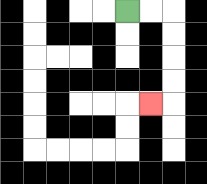{'start': '[5, 0]', 'end': '[6, 4]', 'path_directions': 'R,R,D,D,D,D,L', 'path_coordinates': '[[5, 0], [6, 0], [7, 0], [7, 1], [7, 2], [7, 3], [7, 4], [6, 4]]'}